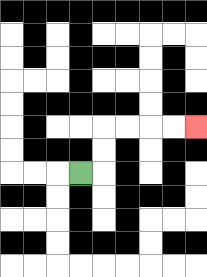{'start': '[3, 7]', 'end': '[8, 5]', 'path_directions': 'R,U,U,R,R,R,R', 'path_coordinates': '[[3, 7], [4, 7], [4, 6], [4, 5], [5, 5], [6, 5], [7, 5], [8, 5]]'}